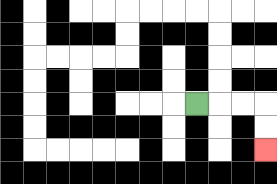{'start': '[8, 4]', 'end': '[11, 6]', 'path_directions': 'R,R,R,D,D', 'path_coordinates': '[[8, 4], [9, 4], [10, 4], [11, 4], [11, 5], [11, 6]]'}